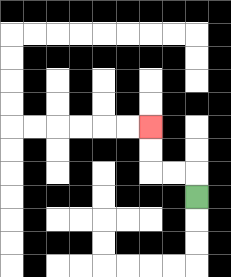{'start': '[8, 8]', 'end': '[6, 5]', 'path_directions': 'U,L,L,U,U', 'path_coordinates': '[[8, 8], [8, 7], [7, 7], [6, 7], [6, 6], [6, 5]]'}